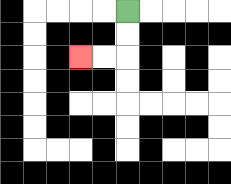{'start': '[5, 0]', 'end': '[3, 2]', 'path_directions': 'D,D,L,L', 'path_coordinates': '[[5, 0], [5, 1], [5, 2], [4, 2], [3, 2]]'}